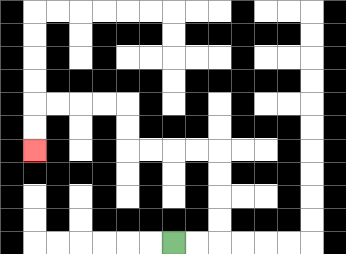{'start': '[7, 10]', 'end': '[1, 6]', 'path_directions': 'R,R,U,U,U,U,L,L,L,L,U,U,L,L,L,L,D,D', 'path_coordinates': '[[7, 10], [8, 10], [9, 10], [9, 9], [9, 8], [9, 7], [9, 6], [8, 6], [7, 6], [6, 6], [5, 6], [5, 5], [5, 4], [4, 4], [3, 4], [2, 4], [1, 4], [1, 5], [1, 6]]'}